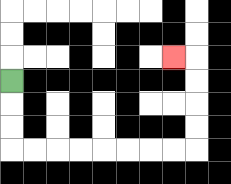{'start': '[0, 3]', 'end': '[7, 2]', 'path_directions': 'D,D,D,R,R,R,R,R,R,R,R,U,U,U,U,L', 'path_coordinates': '[[0, 3], [0, 4], [0, 5], [0, 6], [1, 6], [2, 6], [3, 6], [4, 6], [5, 6], [6, 6], [7, 6], [8, 6], [8, 5], [8, 4], [8, 3], [8, 2], [7, 2]]'}